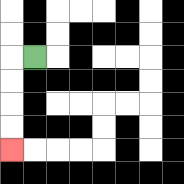{'start': '[1, 2]', 'end': '[0, 6]', 'path_directions': 'L,D,D,D,D', 'path_coordinates': '[[1, 2], [0, 2], [0, 3], [0, 4], [0, 5], [0, 6]]'}